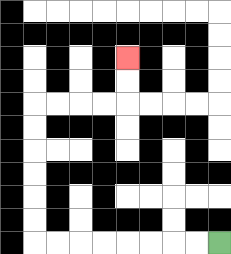{'start': '[9, 10]', 'end': '[5, 2]', 'path_directions': 'L,L,L,L,L,L,L,L,U,U,U,U,U,U,R,R,R,R,U,U', 'path_coordinates': '[[9, 10], [8, 10], [7, 10], [6, 10], [5, 10], [4, 10], [3, 10], [2, 10], [1, 10], [1, 9], [1, 8], [1, 7], [1, 6], [1, 5], [1, 4], [2, 4], [3, 4], [4, 4], [5, 4], [5, 3], [5, 2]]'}